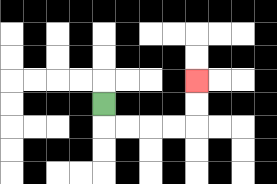{'start': '[4, 4]', 'end': '[8, 3]', 'path_directions': 'D,R,R,R,R,U,U', 'path_coordinates': '[[4, 4], [4, 5], [5, 5], [6, 5], [7, 5], [8, 5], [8, 4], [8, 3]]'}